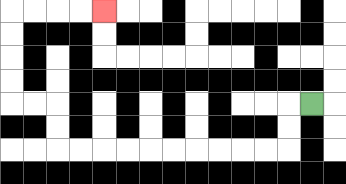{'start': '[13, 4]', 'end': '[4, 0]', 'path_directions': 'L,D,D,L,L,L,L,L,L,L,L,L,L,U,U,L,L,U,U,U,U,R,R,R,R', 'path_coordinates': '[[13, 4], [12, 4], [12, 5], [12, 6], [11, 6], [10, 6], [9, 6], [8, 6], [7, 6], [6, 6], [5, 6], [4, 6], [3, 6], [2, 6], [2, 5], [2, 4], [1, 4], [0, 4], [0, 3], [0, 2], [0, 1], [0, 0], [1, 0], [2, 0], [3, 0], [4, 0]]'}